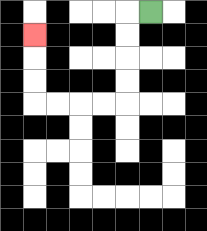{'start': '[6, 0]', 'end': '[1, 1]', 'path_directions': 'L,D,D,D,D,L,L,L,L,U,U,U', 'path_coordinates': '[[6, 0], [5, 0], [5, 1], [5, 2], [5, 3], [5, 4], [4, 4], [3, 4], [2, 4], [1, 4], [1, 3], [1, 2], [1, 1]]'}